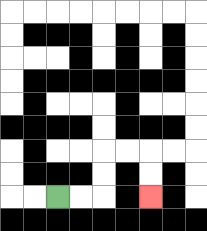{'start': '[2, 8]', 'end': '[6, 8]', 'path_directions': 'R,R,U,U,R,R,D,D', 'path_coordinates': '[[2, 8], [3, 8], [4, 8], [4, 7], [4, 6], [5, 6], [6, 6], [6, 7], [6, 8]]'}